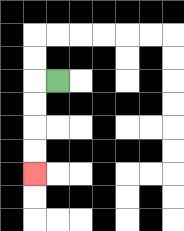{'start': '[2, 3]', 'end': '[1, 7]', 'path_directions': 'L,D,D,D,D', 'path_coordinates': '[[2, 3], [1, 3], [1, 4], [1, 5], [1, 6], [1, 7]]'}